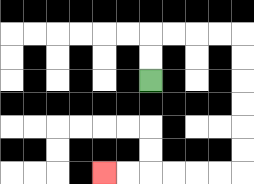{'start': '[6, 3]', 'end': '[4, 7]', 'path_directions': 'U,U,R,R,R,R,D,D,D,D,D,D,L,L,L,L,L,L', 'path_coordinates': '[[6, 3], [6, 2], [6, 1], [7, 1], [8, 1], [9, 1], [10, 1], [10, 2], [10, 3], [10, 4], [10, 5], [10, 6], [10, 7], [9, 7], [8, 7], [7, 7], [6, 7], [5, 7], [4, 7]]'}